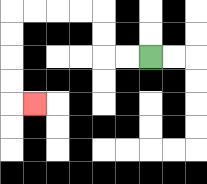{'start': '[6, 2]', 'end': '[1, 4]', 'path_directions': 'L,L,U,U,L,L,L,L,D,D,D,D,R', 'path_coordinates': '[[6, 2], [5, 2], [4, 2], [4, 1], [4, 0], [3, 0], [2, 0], [1, 0], [0, 0], [0, 1], [0, 2], [0, 3], [0, 4], [1, 4]]'}